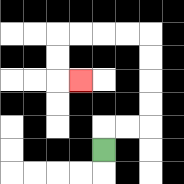{'start': '[4, 6]', 'end': '[3, 3]', 'path_directions': 'U,R,R,U,U,U,U,L,L,L,L,D,D,R', 'path_coordinates': '[[4, 6], [4, 5], [5, 5], [6, 5], [6, 4], [6, 3], [6, 2], [6, 1], [5, 1], [4, 1], [3, 1], [2, 1], [2, 2], [2, 3], [3, 3]]'}